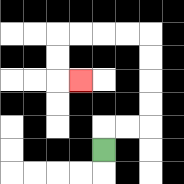{'start': '[4, 6]', 'end': '[3, 3]', 'path_directions': 'U,R,R,U,U,U,U,L,L,L,L,D,D,R', 'path_coordinates': '[[4, 6], [4, 5], [5, 5], [6, 5], [6, 4], [6, 3], [6, 2], [6, 1], [5, 1], [4, 1], [3, 1], [2, 1], [2, 2], [2, 3], [3, 3]]'}